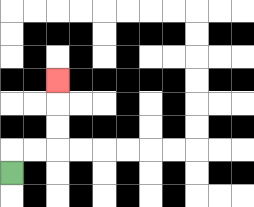{'start': '[0, 7]', 'end': '[2, 3]', 'path_directions': 'U,R,R,U,U,U', 'path_coordinates': '[[0, 7], [0, 6], [1, 6], [2, 6], [2, 5], [2, 4], [2, 3]]'}